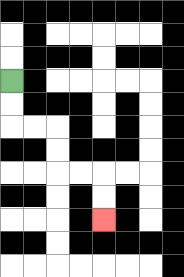{'start': '[0, 3]', 'end': '[4, 9]', 'path_directions': 'D,D,R,R,D,D,R,R,D,D', 'path_coordinates': '[[0, 3], [0, 4], [0, 5], [1, 5], [2, 5], [2, 6], [2, 7], [3, 7], [4, 7], [4, 8], [4, 9]]'}